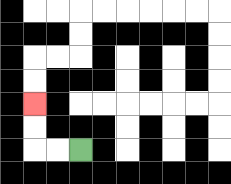{'start': '[3, 6]', 'end': '[1, 4]', 'path_directions': 'L,L,U,U', 'path_coordinates': '[[3, 6], [2, 6], [1, 6], [1, 5], [1, 4]]'}